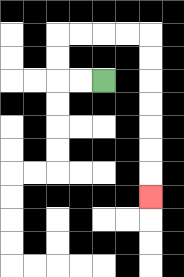{'start': '[4, 3]', 'end': '[6, 8]', 'path_directions': 'L,L,U,U,R,R,R,R,D,D,D,D,D,D,D', 'path_coordinates': '[[4, 3], [3, 3], [2, 3], [2, 2], [2, 1], [3, 1], [4, 1], [5, 1], [6, 1], [6, 2], [6, 3], [6, 4], [6, 5], [6, 6], [6, 7], [6, 8]]'}